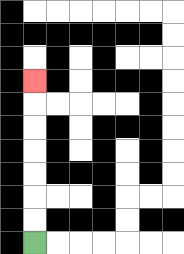{'start': '[1, 10]', 'end': '[1, 3]', 'path_directions': 'U,U,U,U,U,U,U', 'path_coordinates': '[[1, 10], [1, 9], [1, 8], [1, 7], [1, 6], [1, 5], [1, 4], [1, 3]]'}